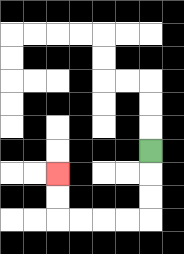{'start': '[6, 6]', 'end': '[2, 7]', 'path_directions': 'D,D,D,L,L,L,L,U,U', 'path_coordinates': '[[6, 6], [6, 7], [6, 8], [6, 9], [5, 9], [4, 9], [3, 9], [2, 9], [2, 8], [2, 7]]'}